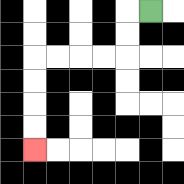{'start': '[6, 0]', 'end': '[1, 6]', 'path_directions': 'L,D,D,L,L,L,L,D,D,D,D', 'path_coordinates': '[[6, 0], [5, 0], [5, 1], [5, 2], [4, 2], [3, 2], [2, 2], [1, 2], [1, 3], [1, 4], [1, 5], [1, 6]]'}